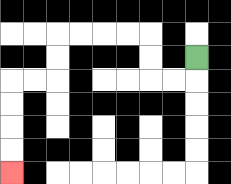{'start': '[8, 2]', 'end': '[0, 7]', 'path_directions': 'D,L,L,U,U,L,L,L,L,D,D,L,L,D,D,D,D', 'path_coordinates': '[[8, 2], [8, 3], [7, 3], [6, 3], [6, 2], [6, 1], [5, 1], [4, 1], [3, 1], [2, 1], [2, 2], [2, 3], [1, 3], [0, 3], [0, 4], [0, 5], [0, 6], [0, 7]]'}